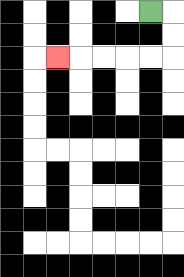{'start': '[6, 0]', 'end': '[2, 2]', 'path_directions': 'R,D,D,L,L,L,L,L', 'path_coordinates': '[[6, 0], [7, 0], [7, 1], [7, 2], [6, 2], [5, 2], [4, 2], [3, 2], [2, 2]]'}